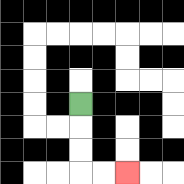{'start': '[3, 4]', 'end': '[5, 7]', 'path_directions': 'D,D,D,R,R', 'path_coordinates': '[[3, 4], [3, 5], [3, 6], [3, 7], [4, 7], [5, 7]]'}